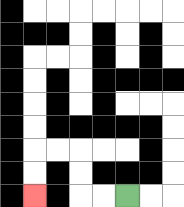{'start': '[5, 8]', 'end': '[1, 8]', 'path_directions': 'L,L,U,U,L,L,D,D', 'path_coordinates': '[[5, 8], [4, 8], [3, 8], [3, 7], [3, 6], [2, 6], [1, 6], [1, 7], [1, 8]]'}